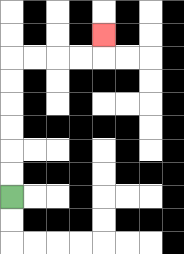{'start': '[0, 8]', 'end': '[4, 1]', 'path_directions': 'U,U,U,U,U,U,R,R,R,R,U', 'path_coordinates': '[[0, 8], [0, 7], [0, 6], [0, 5], [0, 4], [0, 3], [0, 2], [1, 2], [2, 2], [3, 2], [4, 2], [4, 1]]'}